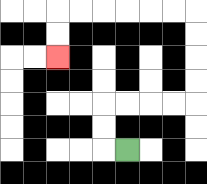{'start': '[5, 6]', 'end': '[2, 2]', 'path_directions': 'L,U,U,R,R,R,R,U,U,U,U,L,L,L,L,L,L,D,D', 'path_coordinates': '[[5, 6], [4, 6], [4, 5], [4, 4], [5, 4], [6, 4], [7, 4], [8, 4], [8, 3], [8, 2], [8, 1], [8, 0], [7, 0], [6, 0], [5, 0], [4, 0], [3, 0], [2, 0], [2, 1], [2, 2]]'}